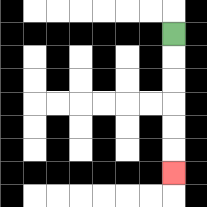{'start': '[7, 1]', 'end': '[7, 7]', 'path_directions': 'D,D,D,D,D,D', 'path_coordinates': '[[7, 1], [7, 2], [7, 3], [7, 4], [7, 5], [7, 6], [7, 7]]'}